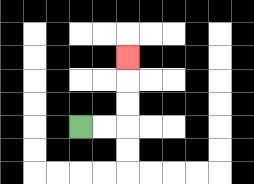{'start': '[3, 5]', 'end': '[5, 2]', 'path_directions': 'R,R,U,U,U', 'path_coordinates': '[[3, 5], [4, 5], [5, 5], [5, 4], [5, 3], [5, 2]]'}